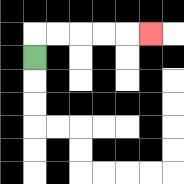{'start': '[1, 2]', 'end': '[6, 1]', 'path_directions': 'U,R,R,R,R,R', 'path_coordinates': '[[1, 2], [1, 1], [2, 1], [3, 1], [4, 1], [5, 1], [6, 1]]'}